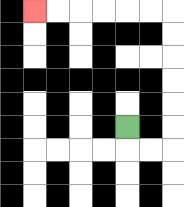{'start': '[5, 5]', 'end': '[1, 0]', 'path_directions': 'D,R,R,U,U,U,U,U,U,L,L,L,L,L,L', 'path_coordinates': '[[5, 5], [5, 6], [6, 6], [7, 6], [7, 5], [7, 4], [7, 3], [7, 2], [7, 1], [7, 0], [6, 0], [5, 0], [4, 0], [3, 0], [2, 0], [1, 0]]'}